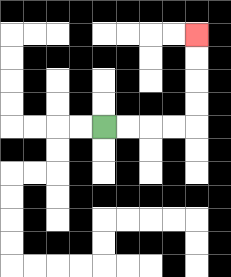{'start': '[4, 5]', 'end': '[8, 1]', 'path_directions': 'R,R,R,R,U,U,U,U', 'path_coordinates': '[[4, 5], [5, 5], [6, 5], [7, 5], [8, 5], [8, 4], [8, 3], [8, 2], [8, 1]]'}